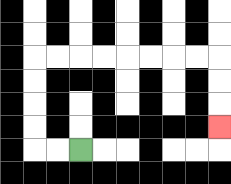{'start': '[3, 6]', 'end': '[9, 5]', 'path_directions': 'L,L,U,U,U,U,R,R,R,R,R,R,R,R,D,D,D', 'path_coordinates': '[[3, 6], [2, 6], [1, 6], [1, 5], [1, 4], [1, 3], [1, 2], [2, 2], [3, 2], [4, 2], [5, 2], [6, 2], [7, 2], [8, 2], [9, 2], [9, 3], [9, 4], [9, 5]]'}